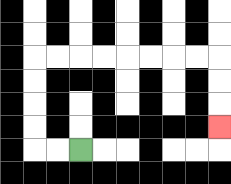{'start': '[3, 6]', 'end': '[9, 5]', 'path_directions': 'L,L,U,U,U,U,R,R,R,R,R,R,R,R,D,D,D', 'path_coordinates': '[[3, 6], [2, 6], [1, 6], [1, 5], [1, 4], [1, 3], [1, 2], [2, 2], [3, 2], [4, 2], [5, 2], [6, 2], [7, 2], [8, 2], [9, 2], [9, 3], [9, 4], [9, 5]]'}